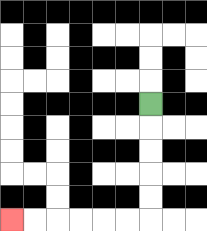{'start': '[6, 4]', 'end': '[0, 9]', 'path_directions': 'D,D,D,D,D,L,L,L,L,L,L', 'path_coordinates': '[[6, 4], [6, 5], [6, 6], [6, 7], [6, 8], [6, 9], [5, 9], [4, 9], [3, 9], [2, 9], [1, 9], [0, 9]]'}